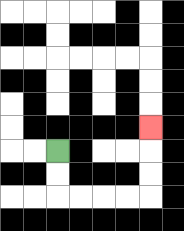{'start': '[2, 6]', 'end': '[6, 5]', 'path_directions': 'D,D,R,R,R,R,U,U,U', 'path_coordinates': '[[2, 6], [2, 7], [2, 8], [3, 8], [4, 8], [5, 8], [6, 8], [6, 7], [6, 6], [6, 5]]'}